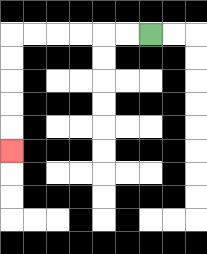{'start': '[6, 1]', 'end': '[0, 6]', 'path_directions': 'L,L,L,L,L,L,D,D,D,D,D', 'path_coordinates': '[[6, 1], [5, 1], [4, 1], [3, 1], [2, 1], [1, 1], [0, 1], [0, 2], [0, 3], [0, 4], [0, 5], [0, 6]]'}